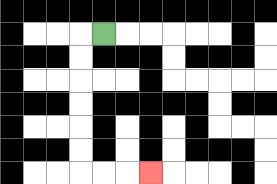{'start': '[4, 1]', 'end': '[6, 7]', 'path_directions': 'L,D,D,D,D,D,D,R,R,R', 'path_coordinates': '[[4, 1], [3, 1], [3, 2], [3, 3], [3, 4], [3, 5], [3, 6], [3, 7], [4, 7], [5, 7], [6, 7]]'}